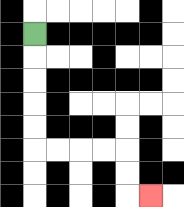{'start': '[1, 1]', 'end': '[6, 8]', 'path_directions': 'D,D,D,D,D,R,R,R,R,D,D,R', 'path_coordinates': '[[1, 1], [1, 2], [1, 3], [1, 4], [1, 5], [1, 6], [2, 6], [3, 6], [4, 6], [5, 6], [5, 7], [5, 8], [6, 8]]'}